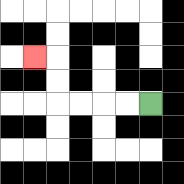{'start': '[6, 4]', 'end': '[1, 2]', 'path_directions': 'L,L,L,L,U,U,L', 'path_coordinates': '[[6, 4], [5, 4], [4, 4], [3, 4], [2, 4], [2, 3], [2, 2], [1, 2]]'}